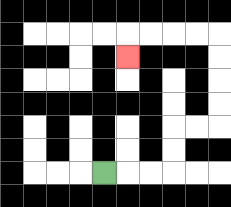{'start': '[4, 7]', 'end': '[5, 2]', 'path_directions': 'R,R,R,U,U,R,R,U,U,U,U,L,L,L,L,D', 'path_coordinates': '[[4, 7], [5, 7], [6, 7], [7, 7], [7, 6], [7, 5], [8, 5], [9, 5], [9, 4], [9, 3], [9, 2], [9, 1], [8, 1], [7, 1], [6, 1], [5, 1], [5, 2]]'}